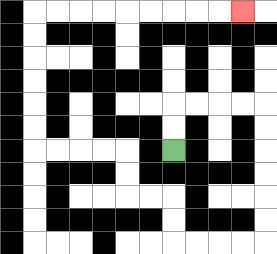{'start': '[7, 6]', 'end': '[10, 0]', 'path_directions': 'U,U,R,R,R,R,D,D,D,D,D,D,L,L,L,L,U,U,L,L,U,U,L,L,L,L,U,U,U,U,U,U,R,R,R,R,R,R,R,R,R', 'path_coordinates': '[[7, 6], [7, 5], [7, 4], [8, 4], [9, 4], [10, 4], [11, 4], [11, 5], [11, 6], [11, 7], [11, 8], [11, 9], [11, 10], [10, 10], [9, 10], [8, 10], [7, 10], [7, 9], [7, 8], [6, 8], [5, 8], [5, 7], [5, 6], [4, 6], [3, 6], [2, 6], [1, 6], [1, 5], [1, 4], [1, 3], [1, 2], [1, 1], [1, 0], [2, 0], [3, 0], [4, 0], [5, 0], [6, 0], [7, 0], [8, 0], [9, 0], [10, 0]]'}